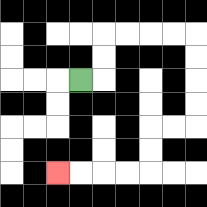{'start': '[3, 3]', 'end': '[2, 7]', 'path_directions': 'R,U,U,R,R,R,R,D,D,D,D,L,L,D,D,L,L,L,L', 'path_coordinates': '[[3, 3], [4, 3], [4, 2], [4, 1], [5, 1], [6, 1], [7, 1], [8, 1], [8, 2], [8, 3], [8, 4], [8, 5], [7, 5], [6, 5], [6, 6], [6, 7], [5, 7], [4, 7], [3, 7], [2, 7]]'}